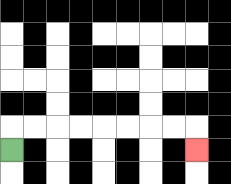{'start': '[0, 6]', 'end': '[8, 6]', 'path_directions': 'U,R,R,R,R,R,R,R,R,D', 'path_coordinates': '[[0, 6], [0, 5], [1, 5], [2, 5], [3, 5], [4, 5], [5, 5], [6, 5], [7, 5], [8, 5], [8, 6]]'}